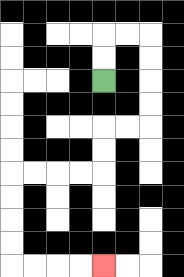{'start': '[4, 3]', 'end': '[4, 11]', 'path_directions': 'U,U,R,R,D,D,D,D,L,L,D,D,L,L,L,L,D,D,D,D,R,R,R,R', 'path_coordinates': '[[4, 3], [4, 2], [4, 1], [5, 1], [6, 1], [6, 2], [6, 3], [6, 4], [6, 5], [5, 5], [4, 5], [4, 6], [4, 7], [3, 7], [2, 7], [1, 7], [0, 7], [0, 8], [0, 9], [0, 10], [0, 11], [1, 11], [2, 11], [3, 11], [4, 11]]'}